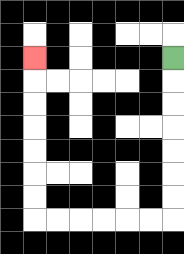{'start': '[7, 2]', 'end': '[1, 2]', 'path_directions': 'D,D,D,D,D,D,D,L,L,L,L,L,L,U,U,U,U,U,U,U', 'path_coordinates': '[[7, 2], [7, 3], [7, 4], [7, 5], [7, 6], [7, 7], [7, 8], [7, 9], [6, 9], [5, 9], [4, 9], [3, 9], [2, 9], [1, 9], [1, 8], [1, 7], [1, 6], [1, 5], [1, 4], [1, 3], [1, 2]]'}